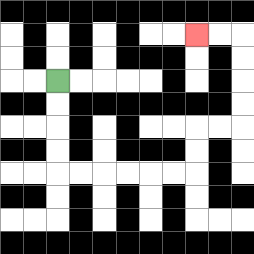{'start': '[2, 3]', 'end': '[8, 1]', 'path_directions': 'D,D,D,D,R,R,R,R,R,R,U,U,R,R,U,U,U,U,L,L', 'path_coordinates': '[[2, 3], [2, 4], [2, 5], [2, 6], [2, 7], [3, 7], [4, 7], [5, 7], [6, 7], [7, 7], [8, 7], [8, 6], [8, 5], [9, 5], [10, 5], [10, 4], [10, 3], [10, 2], [10, 1], [9, 1], [8, 1]]'}